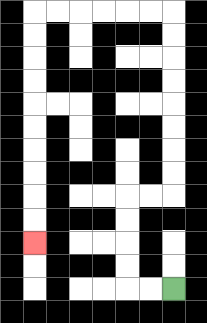{'start': '[7, 12]', 'end': '[1, 10]', 'path_directions': 'L,L,U,U,U,U,R,R,U,U,U,U,U,U,U,U,L,L,L,L,L,L,D,D,D,D,D,D,D,D,D,D', 'path_coordinates': '[[7, 12], [6, 12], [5, 12], [5, 11], [5, 10], [5, 9], [5, 8], [6, 8], [7, 8], [7, 7], [7, 6], [7, 5], [7, 4], [7, 3], [7, 2], [7, 1], [7, 0], [6, 0], [5, 0], [4, 0], [3, 0], [2, 0], [1, 0], [1, 1], [1, 2], [1, 3], [1, 4], [1, 5], [1, 6], [1, 7], [1, 8], [1, 9], [1, 10]]'}